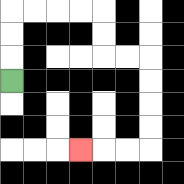{'start': '[0, 3]', 'end': '[3, 6]', 'path_directions': 'U,U,U,R,R,R,R,D,D,R,R,D,D,D,D,L,L,L', 'path_coordinates': '[[0, 3], [0, 2], [0, 1], [0, 0], [1, 0], [2, 0], [3, 0], [4, 0], [4, 1], [4, 2], [5, 2], [6, 2], [6, 3], [6, 4], [6, 5], [6, 6], [5, 6], [4, 6], [3, 6]]'}